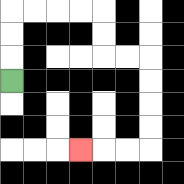{'start': '[0, 3]', 'end': '[3, 6]', 'path_directions': 'U,U,U,R,R,R,R,D,D,R,R,D,D,D,D,L,L,L', 'path_coordinates': '[[0, 3], [0, 2], [0, 1], [0, 0], [1, 0], [2, 0], [3, 0], [4, 0], [4, 1], [4, 2], [5, 2], [6, 2], [6, 3], [6, 4], [6, 5], [6, 6], [5, 6], [4, 6], [3, 6]]'}